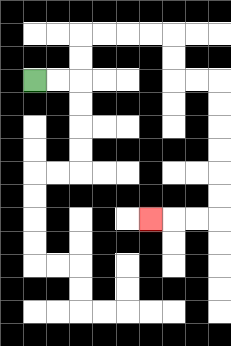{'start': '[1, 3]', 'end': '[6, 9]', 'path_directions': 'R,R,U,U,R,R,R,R,D,D,R,R,D,D,D,D,D,D,L,L,L', 'path_coordinates': '[[1, 3], [2, 3], [3, 3], [3, 2], [3, 1], [4, 1], [5, 1], [6, 1], [7, 1], [7, 2], [7, 3], [8, 3], [9, 3], [9, 4], [9, 5], [9, 6], [9, 7], [9, 8], [9, 9], [8, 9], [7, 9], [6, 9]]'}